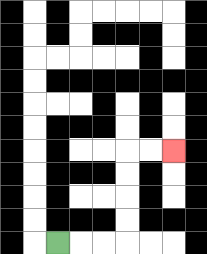{'start': '[2, 10]', 'end': '[7, 6]', 'path_directions': 'R,R,R,U,U,U,U,R,R', 'path_coordinates': '[[2, 10], [3, 10], [4, 10], [5, 10], [5, 9], [5, 8], [5, 7], [5, 6], [6, 6], [7, 6]]'}